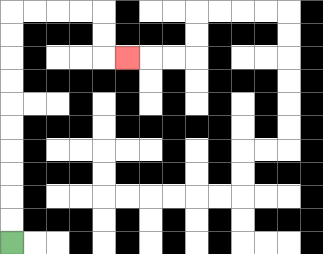{'start': '[0, 10]', 'end': '[5, 2]', 'path_directions': 'U,U,U,U,U,U,U,U,U,U,R,R,R,R,D,D,R', 'path_coordinates': '[[0, 10], [0, 9], [0, 8], [0, 7], [0, 6], [0, 5], [0, 4], [0, 3], [0, 2], [0, 1], [0, 0], [1, 0], [2, 0], [3, 0], [4, 0], [4, 1], [4, 2], [5, 2]]'}